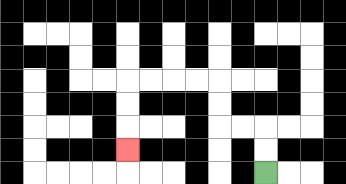{'start': '[11, 7]', 'end': '[5, 6]', 'path_directions': 'U,U,L,L,U,U,L,L,L,L,D,D,D', 'path_coordinates': '[[11, 7], [11, 6], [11, 5], [10, 5], [9, 5], [9, 4], [9, 3], [8, 3], [7, 3], [6, 3], [5, 3], [5, 4], [5, 5], [5, 6]]'}